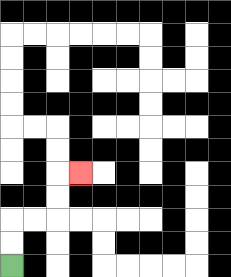{'start': '[0, 11]', 'end': '[3, 7]', 'path_directions': 'U,U,R,R,U,U,R', 'path_coordinates': '[[0, 11], [0, 10], [0, 9], [1, 9], [2, 9], [2, 8], [2, 7], [3, 7]]'}